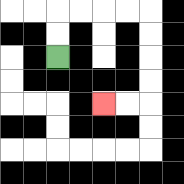{'start': '[2, 2]', 'end': '[4, 4]', 'path_directions': 'U,U,R,R,R,R,D,D,D,D,L,L', 'path_coordinates': '[[2, 2], [2, 1], [2, 0], [3, 0], [4, 0], [5, 0], [6, 0], [6, 1], [6, 2], [6, 3], [6, 4], [5, 4], [4, 4]]'}